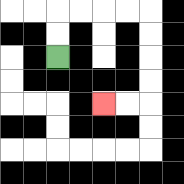{'start': '[2, 2]', 'end': '[4, 4]', 'path_directions': 'U,U,R,R,R,R,D,D,D,D,L,L', 'path_coordinates': '[[2, 2], [2, 1], [2, 0], [3, 0], [4, 0], [5, 0], [6, 0], [6, 1], [6, 2], [6, 3], [6, 4], [5, 4], [4, 4]]'}